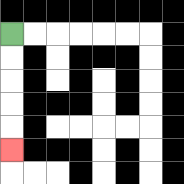{'start': '[0, 1]', 'end': '[0, 6]', 'path_directions': 'D,D,D,D,D', 'path_coordinates': '[[0, 1], [0, 2], [0, 3], [0, 4], [0, 5], [0, 6]]'}